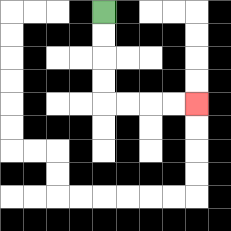{'start': '[4, 0]', 'end': '[8, 4]', 'path_directions': 'D,D,D,D,R,R,R,R', 'path_coordinates': '[[4, 0], [4, 1], [4, 2], [4, 3], [4, 4], [5, 4], [6, 4], [7, 4], [8, 4]]'}